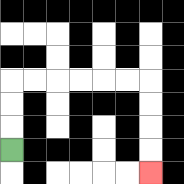{'start': '[0, 6]', 'end': '[6, 7]', 'path_directions': 'U,U,U,R,R,R,R,R,R,D,D,D,D', 'path_coordinates': '[[0, 6], [0, 5], [0, 4], [0, 3], [1, 3], [2, 3], [3, 3], [4, 3], [5, 3], [6, 3], [6, 4], [6, 5], [6, 6], [6, 7]]'}